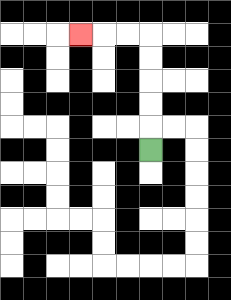{'start': '[6, 6]', 'end': '[3, 1]', 'path_directions': 'U,U,U,U,U,L,L,L', 'path_coordinates': '[[6, 6], [6, 5], [6, 4], [6, 3], [6, 2], [6, 1], [5, 1], [4, 1], [3, 1]]'}